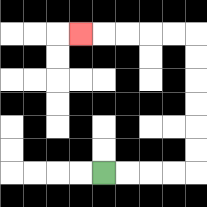{'start': '[4, 7]', 'end': '[3, 1]', 'path_directions': 'R,R,R,R,U,U,U,U,U,U,L,L,L,L,L', 'path_coordinates': '[[4, 7], [5, 7], [6, 7], [7, 7], [8, 7], [8, 6], [8, 5], [8, 4], [8, 3], [8, 2], [8, 1], [7, 1], [6, 1], [5, 1], [4, 1], [3, 1]]'}